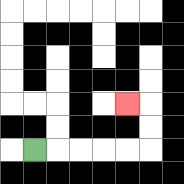{'start': '[1, 6]', 'end': '[5, 4]', 'path_directions': 'R,R,R,R,R,U,U,L', 'path_coordinates': '[[1, 6], [2, 6], [3, 6], [4, 6], [5, 6], [6, 6], [6, 5], [6, 4], [5, 4]]'}